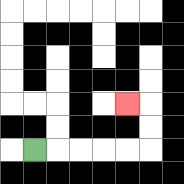{'start': '[1, 6]', 'end': '[5, 4]', 'path_directions': 'R,R,R,R,R,U,U,L', 'path_coordinates': '[[1, 6], [2, 6], [3, 6], [4, 6], [5, 6], [6, 6], [6, 5], [6, 4], [5, 4]]'}